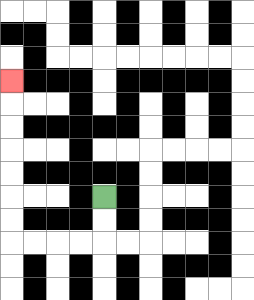{'start': '[4, 8]', 'end': '[0, 3]', 'path_directions': 'D,D,L,L,L,L,U,U,U,U,U,U,U', 'path_coordinates': '[[4, 8], [4, 9], [4, 10], [3, 10], [2, 10], [1, 10], [0, 10], [0, 9], [0, 8], [0, 7], [0, 6], [0, 5], [0, 4], [0, 3]]'}